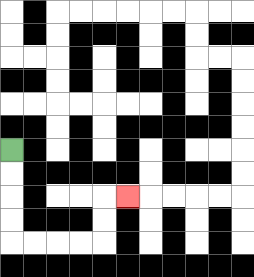{'start': '[0, 6]', 'end': '[5, 8]', 'path_directions': 'D,D,D,D,R,R,R,R,U,U,R', 'path_coordinates': '[[0, 6], [0, 7], [0, 8], [0, 9], [0, 10], [1, 10], [2, 10], [3, 10], [4, 10], [4, 9], [4, 8], [5, 8]]'}